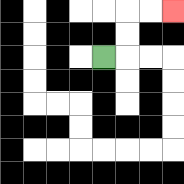{'start': '[4, 2]', 'end': '[7, 0]', 'path_directions': 'R,U,U,R,R', 'path_coordinates': '[[4, 2], [5, 2], [5, 1], [5, 0], [6, 0], [7, 0]]'}